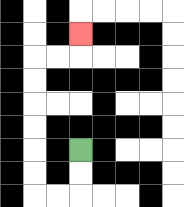{'start': '[3, 6]', 'end': '[3, 1]', 'path_directions': 'D,D,L,L,U,U,U,U,U,U,R,R,U', 'path_coordinates': '[[3, 6], [3, 7], [3, 8], [2, 8], [1, 8], [1, 7], [1, 6], [1, 5], [1, 4], [1, 3], [1, 2], [2, 2], [3, 2], [3, 1]]'}